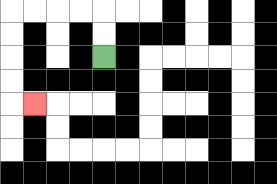{'start': '[4, 2]', 'end': '[1, 4]', 'path_directions': 'U,U,L,L,L,L,D,D,D,D,R', 'path_coordinates': '[[4, 2], [4, 1], [4, 0], [3, 0], [2, 0], [1, 0], [0, 0], [0, 1], [0, 2], [0, 3], [0, 4], [1, 4]]'}